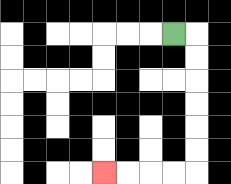{'start': '[7, 1]', 'end': '[4, 7]', 'path_directions': 'R,D,D,D,D,D,D,L,L,L,L', 'path_coordinates': '[[7, 1], [8, 1], [8, 2], [8, 3], [8, 4], [8, 5], [8, 6], [8, 7], [7, 7], [6, 7], [5, 7], [4, 7]]'}